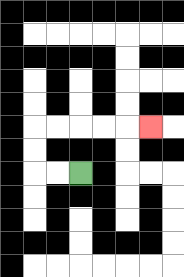{'start': '[3, 7]', 'end': '[6, 5]', 'path_directions': 'L,L,U,U,R,R,R,R,R', 'path_coordinates': '[[3, 7], [2, 7], [1, 7], [1, 6], [1, 5], [2, 5], [3, 5], [4, 5], [5, 5], [6, 5]]'}